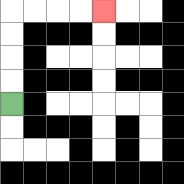{'start': '[0, 4]', 'end': '[4, 0]', 'path_directions': 'U,U,U,U,R,R,R,R', 'path_coordinates': '[[0, 4], [0, 3], [0, 2], [0, 1], [0, 0], [1, 0], [2, 0], [3, 0], [4, 0]]'}